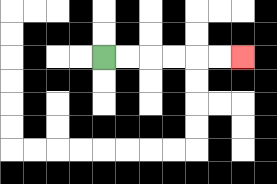{'start': '[4, 2]', 'end': '[10, 2]', 'path_directions': 'R,R,R,R,R,R', 'path_coordinates': '[[4, 2], [5, 2], [6, 2], [7, 2], [8, 2], [9, 2], [10, 2]]'}